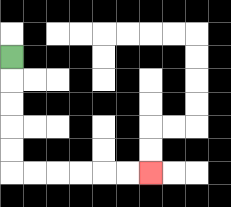{'start': '[0, 2]', 'end': '[6, 7]', 'path_directions': 'D,D,D,D,D,R,R,R,R,R,R', 'path_coordinates': '[[0, 2], [0, 3], [0, 4], [0, 5], [0, 6], [0, 7], [1, 7], [2, 7], [3, 7], [4, 7], [5, 7], [6, 7]]'}